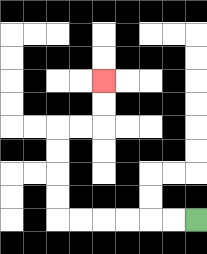{'start': '[8, 9]', 'end': '[4, 3]', 'path_directions': 'L,L,L,L,L,L,U,U,U,U,R,R,U,U', 'path_coordinates': '[[8, 9], [7, 9], [6, 9], [5, 9], [4, 9], [3, 9], [2, 9], [2, 8], [2, 7], [2, 6], [2, 5], [3, 5], [4, 5], [4, 4], [4, 3]]'}